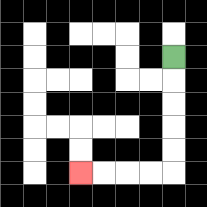{'start': '[7, 2]', 'end': '[3, 7]', 'path_directions': 'D,D,D,D,D,L,L,L,L', 'path_coordinates': '[[7, 2], [7, 3], [7, 4], [7, 5], [7, 6], [7, 7], [6, 7], [5, 7], [4, 7], [3, 7]]'}